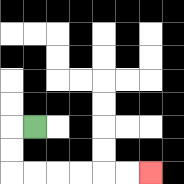{'start': '[1, 5]', 'end': '[6, 7]', 'path_directions': 'L,D,D,R,R,R,R,R,R', 'path_coordinates': '[[1, 5], [0, 5], [0, 6], [0, 7], [1, 7], [2, 7], [3, 7], [4, 7], [5, 7], [6, 7]]'}